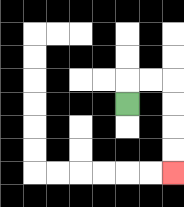{'start': '[5, 4]', 'end': '[7, 7]', 'path_directions': 'U,R,R,D,D,D,D', 'path_coordinates': '[[5, 4], [5, 3], [6, 3], [7, 3], [7, 4], [7, 5], [7, 6], [7, 7]]'}